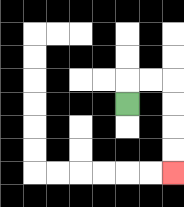{'start': '[5, 4]', 'end': '[7, 7]', 'path_directions': 'U,R,R,D,D,D,D', 'path_coordinates': '[[5, 4], [5, 3], [6, 3], [7, 3], [7, 4], [7, 5], [7, 6], [7, 7]]'}